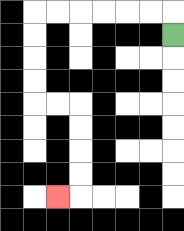{'start': '[7, 1]', 'end': '[2, 8]', 'path_directions': 'U,L,L,L,L,L,L,D,D,D,D,R,R,D,D,D,D,L', 'path_coordinates': '[[7, 1], [7, 0], [6, 0], [5, 0], [4, 0], [3, 0], [2, 0], [1, 0], [1, 1], [1, 2], [1, 3], [1, 4], [2, 4], [3, 4], [3, 5], [3, 6], [3, 7], [3, 8], [2, 8]]'}